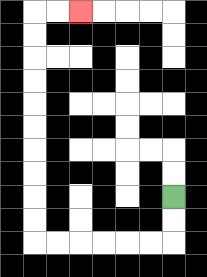{'start': '[7, 8]', 'end': '[3, 0]', 'path_directions': 'D,D,L,L,L,L,L,L,U,U,U,U,U,U,U,U,U,U,R,R', 'path_coordinates': '[[7, 8], [7, 9], [7, 10], [6, 10], [5, 10], [4, 10], [3, 10], [2, 10], [1, 10], [1, 9], [1, 8], [1, 7], [1, 6], [1, 5], [1, 4], [1, 3], [1, 2], [1, 1], [1, 0], [2, 0], [3, 0]]'}